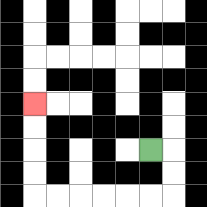{'start': '[6, 6]', 'end': '[1, 4]', 'path_directions': 'R,D,D,L,L,L,L,L,L,U,U,U,U', 'path_coordinates': '[[6, 6], [7, 6], [7, 7], [7, 8], [6, 8], [5, 8], [4, 8], [3, 8], [2, 8], [1, 8], [1, 7], [1, 6], [1, 5], [1, 4]]'}